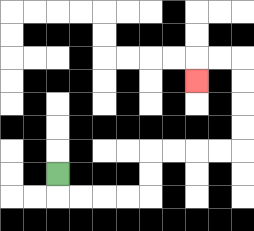{'start': '[2, 7]', 'end': '[8, 3]', 'path_directions': 'D,R,R,R,R,U,U,R,R,R,R,U,U,U,U,L,L,D', 'path_coordinates': '[[2, 7], [2, 8], [3, 8], [4, 8], [5, 8], [6, 8], [6, 7], [6, 6], [7, 6], [8, 6], [9, 6], [10, 6], [10, 5], [10, 4], [10, 3], [10, 2], [9, 2], [8, 2], [8, 3]]'}